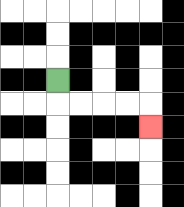{'start': '[2, 3]', 'end': '[6, 5]', 'path_directions': 'D,R,R,R,R,D', 'path_coordinates': '[[2, 3], [2, 4], [3, 4], [4, 4], [5, 4], [6, 4], [6, 5]]'}